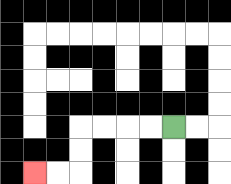{'start': '[7, 5]', 'end': '[1, 7]', 'path_directions': 'L,L,L,L,D,D,L,L', 'path_coordinates': '[[7, 5], [6, 5], [5, 5], [4, 5], [3, 5], [3, 6], [3, 7], [2, 7], [1, 7]]'}